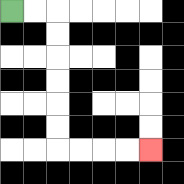{'start': '[0, 0]', 'end': '[6, 6]', 'path_directions': 'R,R,D,D,D,D,D,D,R,R,R,R', 'path_coordinates': '[[0, 0], [1, 0], [2, 0], [2, 1], [2, 2], [2, 3], [2, 4], [2, 5], [2, 6], [3, 6], [4, 6], [5, 6], [6, 6]]'}